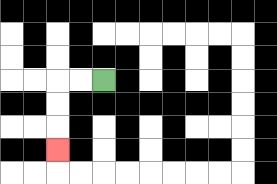{'start': '[4, 3]', 'end': '[2, 6]', 'path_directions': 'L,L,D,D,D', 'path_coordinates': '[[4, 3], [3, 3], [2, 3], [2, 4], [2, 5], [2, 6]]'}